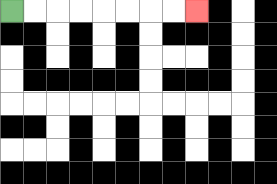{'start': '[0, 0]', 'end': '[8, 0]', 'path_directions': 'R,R,R,R,R,R,R,R', 'path_coordinates': '[[0, 0], [1, 0], [2, 0], [3, 0], [4, 0], [5, 0], [6, 0], [7, 0], [8, 0]]'}